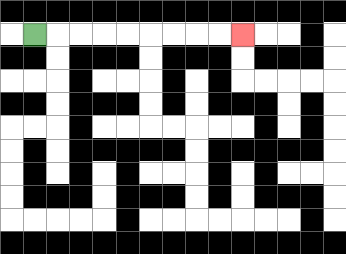{'start': '[1, 1]', 'end': '[10, 1]', 'path_directions': 'R,R,R,R,R,R,R,R,R', 'path_coordinates': '[[1, 1], [2, 1], [3, 1], [4, 1], [5, 1], [6, 1], [7, 1], [8, 1], [9, 1], [10, 1]]'}